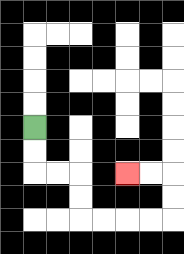{'start': '[1, 5]', 'end': '[5, 7]', 'path_directions': 'D,D,R,R,D,D,R,R,R,R,U,U,L,L', 'path_coordinates': '[[1, 5], [1, 6], [1, 7], [2, 7], [3, 7], [3, 8], [3, 9], [4, 9], [5, 9], [6, 9], [7, 9], [7, 8], [7, 7], [6, 7], [5, 7]]'}